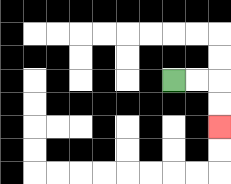{'start': '[7, 3]', 'end': '[9, 5]', 'path_directions': 'R,R,D,D', 'path_coordinates': '[[7, 3], [8, 3], [9, 3], [9, 4], [9, 5]]'}